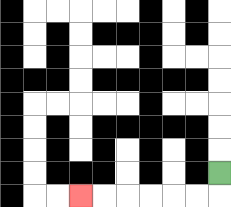{'start': '[9, 7]', 'end': '[3, 8]', 'path_directions': 'D,L,L,L,L,L,L', 'path_coordinates': '[[9, 7], [9, 8], [8, 8], [7, 8], [6, 8], [5, 8], [4, 8], [3, 8]]'}